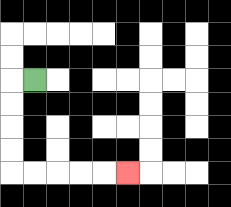{'start': '[1, 3]', 'end': '[5, 7]', 'path_directions': 'L,D,D,D,D,R,R,R,R,R', 'path_coordinates': '[[1, 3], [0, 3], [0, 4], [0, 5], [0, 6], [0, 7], [1, 7], [2, 7], [3, 7], [4, 7], [5, 7]]'}